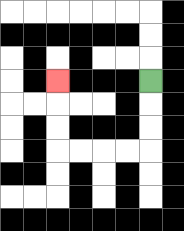{'start': '[6, 3]', 'end': '[2, 3]', 'path_directions': 'D,D,D,L,L,L,L,U,U,U', 'path_coordinates': '[[6, 3], [6, 4], [6, 5], [6, 6], [5, 6], [4, 6], [3, 6], [2, 6], [2, 5], [2, 4], [2, 3]]'}